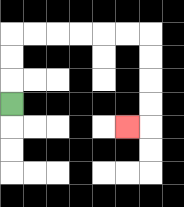{'start': '[0, 4]', 'end': '[5, 5]', 'path_directions': 'U,U,U,R,R,R,R,R,R,D,D,D,D,L', 'path_coordinates': '[[0, 4], [0, 3], [0, 2], [0, 1], [1, 1], [2, 1], [3, 1], [4, 1], [5, 1], [6, 1], [6, 2], [6, 3], [6, 4], [6, 5], [5, 5]]'}